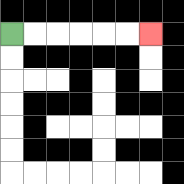{'start': '[0, 1]', 'end': '[6, 1]', 'path_directions': 'R,R,R,R,R,R', 'path_coordinates': '[[0, 1], [1, 1], [2, 1], [3, 1], [4, 1], [5, 1], [6, 1]]'}